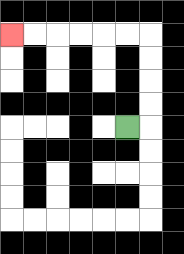{'start': '[5, 5]', 'end': '[0, 1]', 'path_directions': 'R,U,U,U,U,L,L,L,L,L,L', 'path_coordinates': '[[5, 5], [6, 5], [6, 4], [6, 3], [6, 2], [6, 1], [5, 1], [4, 1], [3, 1], [2, 1], [1, 1], [0, 1]]'}